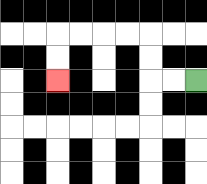{'start': '[8, 3]', 'end': '[2, 3]', 'path_directions': 'L,L,U,U,L,L,L,L,D,D', 'path_coordinates': '[[8, 3], [7, 3], [6, 3], [6, 2], [6, 1], [5, 1], [4, 1], [3, 1], [2, 1], [2, 2], [2, 3]]'}